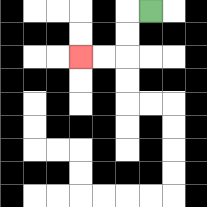{'start': '[6, 0]', 'end': '[3, 2]', 'path_directions': 'L,D,D,L,L', 'path_coordinates': '[[6, 0], [5, 0], [5, 1], [5, 2], [4, 2], [3, 2]]'}